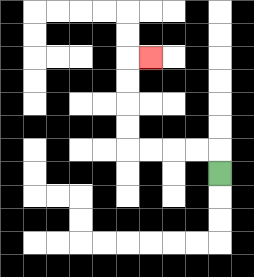{'start': '[9, 7]', 'end': '[6, 2]', 'path_directions': 'U,L,L,L,L,U,U,U,U,R', 'path_coordinates': '[[9, 7], [9, 6], [8, 6], [7, 6], [6, 6], [5, 6], [5, 5], [5, 4], [5, 3], [5, 2], [6, 2]]'}